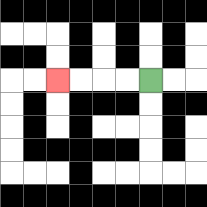{'start': '[6, 3]', 'end': '[2, 3]', 'path_directions': 'L,L,L,L', 'path_coordinates': '[[6, 3], [5, 3], [4, 3], [3, 3], [2, 3]]'}